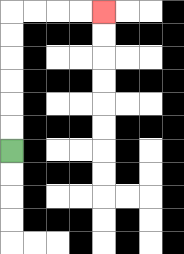{'start': '[0, 6]', 'end': '[4, 0]', 'path_directions': 'U,U,U,U,U,U,R,R,R,R', 'path_coordinates': '[[0, 6], [0, 5], [0, 4], [0, 3], [0, 2], [0, 1], [0, 0], [1, 0], [2, 0], [3, 0], [4, 0]]'}